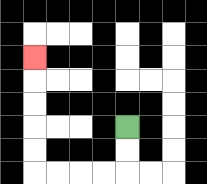{'start': '[5, 5]', 'end': '[1, 2]', 'path_directions': 'D,D,L,L,L,L,U,U,U,U,U', 'path_coordinates': '[[5, 5], [5, 6], [5, 7], [4, 7], [3, 7], [2, 7], [1, 7], [1, 6], [1, 5], [1, 4], [1, 3], [1, 2]]'}